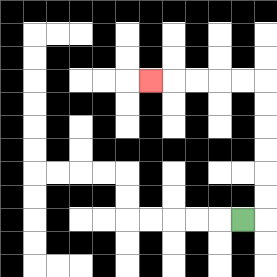{'start': '[10, 9]', 'end': '[6, 3]', 'path_directions': 'R,U,U,U,U,U,U,L,L,L,L,L', 'path_coordinates': '[[10, 9], [11, 9], [11, 8], [11, 7], [11, 6], [11, 5], [11, 4], [11, 3], [10, 3], [9, 3], [8, 3], [7, 3], [6, 3]]'}